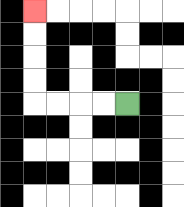{'start': '[5, 4]', 'end': '[1, 0]', 'path_directions': 'L,L,L,L,U,U,U,U', 'path_coordinates': '[[5, 4], [4, 4], [3, 4], [2, 4], [1, 4], [1, 3], [1, 2], [1, 1], [1, 0]]'}